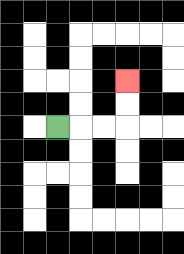{'start': '[2, 5]', 'end': '[5, 3]', 'path_directions': 'R,R,R,U,U', 'path_coordinates': '[[2, 5], [3, 5], [4, 5], [5, 5], [5, 4], [5, 3]]'}